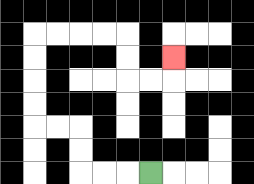{'start': '[6, 7]', 'end': '[7, 2]', 'path_directions': 'L,L,L,U,U,L,L,U,U,U,U,R,R,R,R,D,D,R,R,U', 'path_coordinates': '[[6, 7], [5, 7], [4, 7], [3, 7], [3, 6], [3, 5], [2, 5], [1, 5], [1, 4], [1, 3], [1, 2], [1, 1], [2, 1], [3, 1], [4, 1], [5, 1], [5, 2], [5, 3], [6, 3], [7, 3], [7, 2]]'}